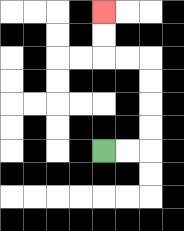{'start': '[4, 6]', 'end': '[4, 0]', 'path_directions': 'R,R,U,U,U,U,L,L,U,U', 'path_coordinates': '[[4, 6], [5, 6], [6, 6], [6, 5], [6, 4], [6, 3], [6, 2], [5, 2], [4, 2], [4, 1], [4, 0]]'}